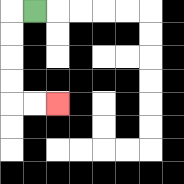{'start': '[1, 0]', 'end': '[2, 4]', 'path_directions': 'L,D,D,D,D,R,R', 'path_coordinates': '[[1, 0], [0, 0], [0, 1], [0, 2], [0, 3], [0, 4], [1, 4], [2, 4]]'}